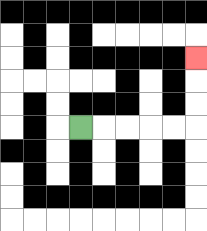{'start': '[3, 5]', 'end': '[8, 2]', 'path_directions': 'R,R,R,R,R,U,U,U', 'path_coordinates': '[[3, 5], [4, 5], [5, 5], [6, 5], [7, 5], [8, 5], [8, 4], [8, 3], [8, 2]]'}